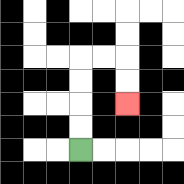{'start': '[3, 6]', 'end': '[5, 4]', 'path_directions': 'U,U,U,U,R,R,D,D', 'path_coordinates': '[[3, 6], [3, 5], [3, 4], [3, 3], [3, 2], [4, 2], [5, 2], [5, 3], [5, 4]]'}